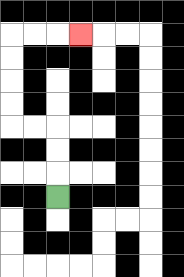{'start': '[2, 8]', 'end': '[3, 1]', 'path_directions': 'U,U,U,L,L,U,U,U,U,R,R,R', 'path_coordinates': '[[2, 8], [2, 7], [2, 6], [2, 5], [1, 5], [0, 5], [0, 4], [0, 3], [0, 2], [0, 1], [1, 1], [2, 1], [3, 1]]'}